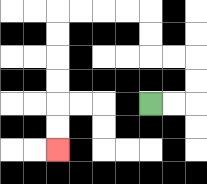{'start': '[6, 4]', 'end': '[2, 6]', 'path_directions': 'R,R,U,U,L,L,U,U,L,L,L,L,D,D,D,D,D,D', 'path_coordinates': '[[6, 4], [7, 4], [8, 4], [8, 3], [8, 2], [7, 2], [6, 2], [6, 1], [6, 0], [5, 0], [4, 0], [3, 0], [2, 0], [2, 1], [2, 2], [2, 3], [2, 4], [2, 5], [2, 6]]'}